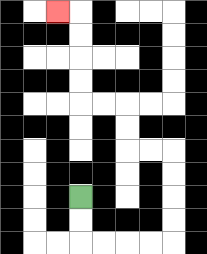{'start': '[3, 8]', 'end': '[2, 0]', 'path_directions': 'D,D,R,R,R,R,U,U,U,U,L,L,U,U,L,L,U,U,U,U,L', 'path_coordinates': '[[3, 8], [3, 9], [3, 10], [4, 10], [5, 10], [6, 10], [7, 10], [7, 9], [7, 8], [7, 7], [7, 6], [6, 6], [5, 6], [5, 5], [5, 4], [4, 4], [3, 4], [3, 3], [3, 2], [3, 1], [3, 0], [2, 0]]'}